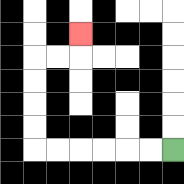{'start': '[7, 6]', 'end': '[3, 1]', 'path_directions': 'L,L,L,L,L,L,U,U,U,U,R,R,U', 'path_coordinates': '[[7, 6], [6, 6], [5, 6], [4, 6], [3, 6], [2, 6], [1, 6], [1, 5], [1, 4], [1, 3], [1, 2], [2, 2], [3, 2], [3, 1]]'}